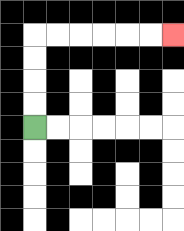{'start': '[1, 5]', 'end': '[7, 1]', 'path_directions': 'U,U,U,U,R,R,R,R,R,R', 'path_coordinates': '[[1, 5], [1, 4], [1, 3], [1, 2], [1, 1], [2, 1], [3, 1], [4, 1], [5, 1], [6, 1], [7, 1]]'}